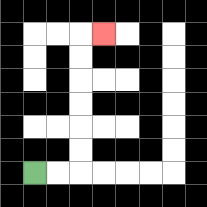{'start': '[1, 7]', 'end': '[4, 1]', 'path_directions': 'R,R,U,U,U,U,U,U,R', 'path_coordinates': '[[1, 7], [2, 7], [3, 7], [3, 6], [3, 5], [3, 4], [3, 3], [3, 2], [3, 1], [4, 1]]'}